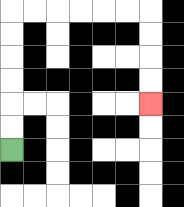{'start': '[0, 6]', 'end': '[6, 4]', 'path_directions': 'U,U,U,U,U,U,R,R,R,R,R,R,D,D,D,D', 'path_coordinates': '[[0, 6], [0, 5], [0, 4], [0, 3], [0, 2], [0, 1], [0, 0], [1, 0], [2, 0], [3, 0], [4, 0], [5, 0], [6, 0], [6, 1], [6, 2], [6, 3], [6, 4]]'}